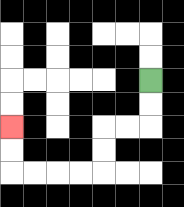{'start': '[6, 3]', 'end': '[0, 5]', 'path_directions': 'D,D,L,L,D,D,L,L,L,L,U,U', 'path_coordinates': '[[6, 3], [6, 4], [6, 5], [5, 5], [4, 5], [4, 6], [4, 7], [3, 7], [2, 7], [1, 7], [0, 7], [0, 6], [0, 5]]'}